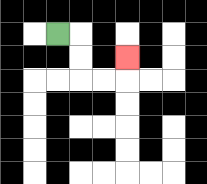{'start': '[2, 1]', 'end': '[5, 2]', 'path_directions': 'R,D,D,R,R,U', 'path_coordinates': '[[2, 1], [3, 1], [3, 2], [3, 3], [4, 3], [5, 3], [5, 2]]'}